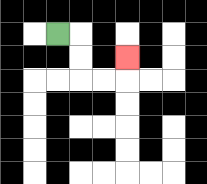{'start': '[2, 1]', 'end': '[5, 2]', 'path_directions': 'R,D,D,R,R,U', 'path_coordinates': '[[2, 1], [3, 1], [3, 2], [3, 3], [4, 3], [5, 3], [5, 2]]'}